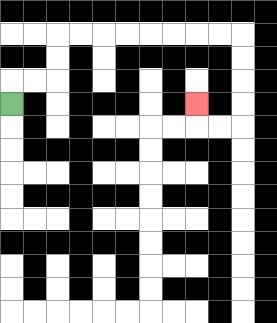{'start': '[0, 4]', 'end': '[8, 4]', 'path_directions': 'U,R,R,U,U,R,R,R,R,R,R,R,R,D,D,D,D,L,L,U', 'path_coordinates': '[[0, 4], [0, 3], [1, 3], [2, 3], [2, 2], [2, 1], [3, 1], [4, 1], [5, 1], [6, 1], [7, 1], [8, 1], [9, 1], [10, 1], [10, 2], [10, 3], [10, 4], [10, 5], [9, 5], [8, 5], [8, 4]]'}